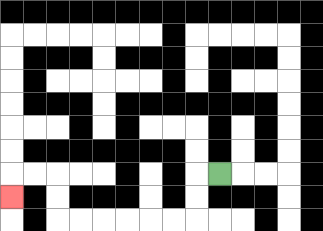{'start': '[9, 7]', 'end': '[0, 8]', 'path_directions': 'L,D,D,L,L,L,L,L,L,U,U,L,L,D', 'path_coordinates': '[[9, 7], [8, 7], [8, 8], [8, 9], [7, 9], [6, 9], [5, 9], [4, 9], [3, 9], [2, 9], [2, 8], [2, 7], [1, 7], [0, 7], [0, 8]]'}